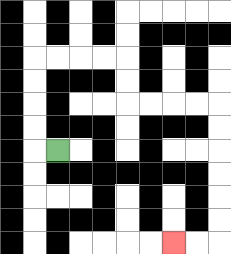{'start': '[2, 6]', 'end': '[7, 10]', 'path_directions': 'L,U,U,U,U,R,R,R,R,D,D,R,R,R,R,D,D,D,D,D,D,L,L', 'path_coordinates': '[[2, 6], [1, 6], [1, 5], [1, 4], [1, 3], [1, 2], [2, 2], [3, 2], [4, 2], [5, 2], [5, 3], [5, 4], [6, 4], [7, 4], [8, 4], [9, 4], [9, 5], [9, 6], [9, 7], [9, 8], [9, 9], [9, 10], [8, 10], [7, 10]]'}